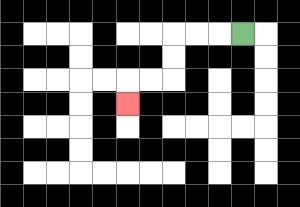{'start': '[10, 1]', 'end': '[5, 4]', 'path_directions': 'L,L,L,D,D,L,L,D', 'path_coordinates': '[[10, 1], [9, 1], [8, 1], [7, 1], [7, 2], [7, 3], [6, 3], [5, 3], [5, 4]]'}